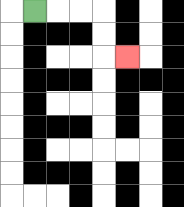{'start': '[1, 0]', 'end': '[5, 2]', 'path_directions': 'R,R,R,D,D,R', 'path_coordinates': '[[1, 0], [2, 0], [3, 0], [4, 0], [4, 1], [4, 2], [5, 2]]'}